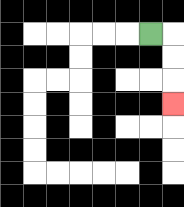{'start': '[6, 1]', 'end': '[7, 4]', 'path_directions': 'R,D,D,D', 'path_coordinates': '[[6, 1], [7, 1], [7, 2], [7, 3], [7, 4]]'}